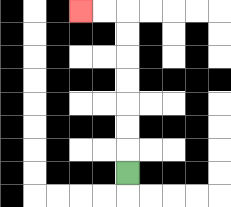{'start': '[5, 7]', 'end': '[3, 0]', 'path_directions': 'U,U,U,U,U,U,U,L,L', 'path_coordinates': '[[5, 7], [5, 6], [5, 5], [5, 4], [5, 3], [5, 2], [5, 1], [5, 0], [4, 0], [3, 0]]'}